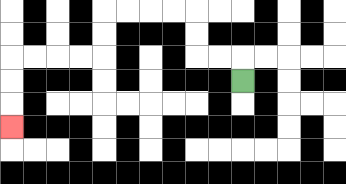{'start': '[10, 3]', 'end': '[0, 5]', 'path_directions': 'U,L,L,U,U,L,L,L,L,D,D,L,L,L,L,D,D,D', 'path_coordinates': '[[10, 3], [10, 2], [9, 2], [8, 2], [8, 1], [8, 0], [7, 0], [6, 0], [5, 0], [4, 0], [4, 1], [4, 2], [3, 2], [2, 2], [1, 2], [0, 2], [0, 3], [0, 4], [0, 5]]'}